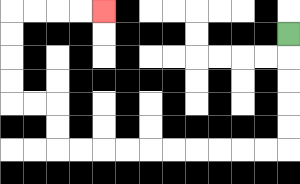{'start': '[12, 1]', 'end': '[4, 0]', 'path_directions': 'D,D,D,D,D,L,L,L,L,L,L,L,L,L,L,U,U,L,L,U,U,U,U,R,R,R,R', 'path_coordinates': '[[12, 1], [12, 2], [12, 3], [12, 4], [12, 5], [12, 6], [11, 6], [10, 6], [9, 6], [8, 6], [7, 6], [6, 6], [5, 6], [4, 6], [3, 6], [2, 6], [2, 5], [2, 4], [1, 4], [0, 4], [0, 3], [0, 2], [0, 1], [0, 0], [1, 0], [2, 0], [3, 0], [4, 0]]'}